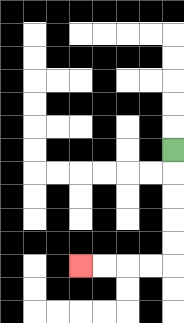{'start': '[7, 6]', 'end': '[3, 11]', 'path_directions': 'D,D,D,D,D,L,L,L,L', 'path_coordinates': '[[7, 6], [7, 7], [7, 8], [7, 9], [7, 10], [7, 11], [6, 11], [5, 11], [4, 11], [3, 11]]'}